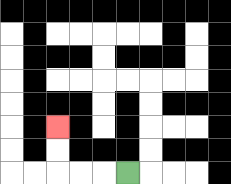{'start': '[5, 7]', 'end': '[2, 5]', 'path_directions': 'L,L,L,U,U', 'path_coordinates': '[[5, 7], [4, 7], [3, 7], [2, 7], [2, 6], [2, 5]]'}